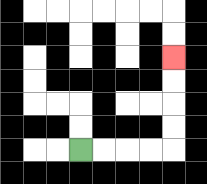{'start': '[3, 6]', 'end': '[7, 2]', 'path_directions': 'R,R,R,R,U,U,U,U', 'path_coordinates': '[[3, 6], [4, 6], [5, 6], [6, 6], [7, 6], [7, 5], [7, 4], [7, 3], [7, 2]]'}